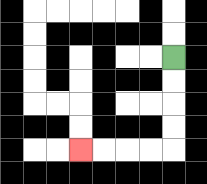{'start': '[7, 2]', 'end': '[3, 6]', 'path_directions': 'D,D,D,D,L,L,L,L', 'path_coordinates': '[[7, 2], [7, 3], [7, 4], [7, 5], [7, 6], [6, 6], [5, 6], [4, 6], [3, 6]]'}